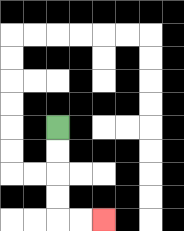{'start': '[2, 5]', 'end': '[4, 9]', 'path_directions': 'D,D,D,D,R,R', 'path_coordinates': '[[2, 5], [2, 6], [2, 7], [2, 8], [2, 9], [3, 9], [4, 9]]'}